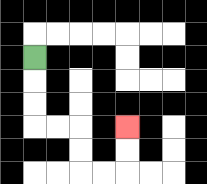{'start': '[1, 2]', 'end': '[5, 5]', 'path_directions': 'D,D,D,R,R,D,D,R,R,U,U', 'path_coordinates': '[[1, 2], [1, 3], [1, 4], [1, 5], [2, 5], [3, 5], [3, 6], [3, 7], [4, 7], [5, 7], [5, 6], [5, 5]]'}